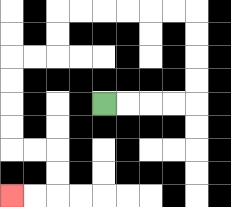{'start': '[4, 4]', 'end': '[0, 8]', 'path_directions': 'R,R,R,R,U,U,U,U,L,L,L,L,L,L,D,D,L,L,D,D,D,D,R,R,D,D,L,L', 'path_coordinates': '[[4, 4], [5, 4], [6, 4], [7, 4], [8, 4], [8, 3], [8, 2], [8, 1], [8, 0], [7, 0], [6, 0], [5, 0], [4, 0], [3, 0], [2, 0], [2, 1], [2, 2], [1, 2], [0, 2], [0, 3], [0, 4], [0, 5], [0, 6], [1, 6], [2, 6], [2, 7], [2, 8], [1, 8], [0, 8]]'}